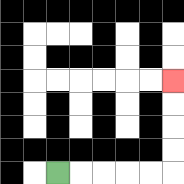{'start': '[2, 7]', 'end': '[7, 3]', 'path_directions': 'R,R,R,R,R,U,U,U,U', 'path_coordinates': '[[2, 7], [3, 7], [4, 7], [5, 7], [6, 7], [7, 7], [7, 6], [7, 5], [7, 4], [7, 3]]'}